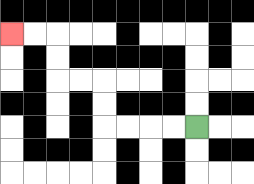{'start': '[8, 5]', 'end': '[0, 1]', 'path_directions': 'L,L,L,L,U,U,L,L,U,U,L,L', 'path_coordinates': '[[8, 5], [7, 5], [6, 5], [5, 5], [4, 5], [4, 4], [4, 3], [3, 3], [2, 3], [2, 2], [2, 1], [1, 1], [0, 1]]'}